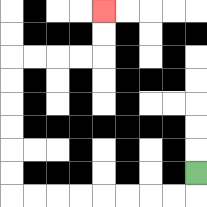{'start': '[8, 7]', 'end': '[4, 0]', 'path_directions': 'D,L,L,L,L,L,L,L,L,U,U,U,U,U,U,R,R,R,R,U,U', 'path_coordinates': '[[8, 7], [8, 8], [7, 8], [6, 8], [5, 8], [4, 8], [3, 8], [2, 8], [1, 8], [0, 8], [0, 7], [0, 6], [0, 5], [0, 4], [0, 3], [0, 2], [1, 2], [2, 2], [3, 2], [4, 2], [4, 1], [4, 0]]'}